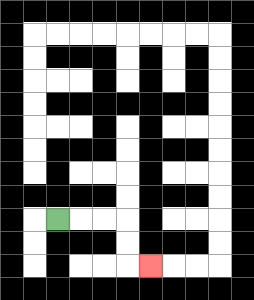{'start': '[2, 9]', 'end': '[6, 11]', 'path_directions': 'R,R,R,D,D,R', 'path_coordinates': '[[2, 9], [3, 9], [4, 9], [5, 9], [5, 10], [5, 11], [6, 11]]'}